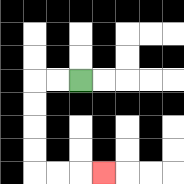{'start': '[3, 3]', 'end': '[4, 7]', 'path_directions': 'L,L,D,D,D,D,R,R,R', 'path_coordinates': '[[3, 3], [2, 3], [1, 3], [1, 4], [1, 5], [1, 6], [1, 7], [2, 7], [3, 7], [4, 7]]'}